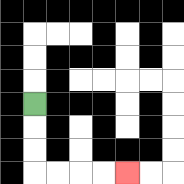{'start': '[1, 4]', 'end': '[5, 7]', 'path_directions': 'D,D,D,R,R,R,R', 'path_coordinates': '[[1, 4], [1, 5], [1, 6], [1, 7], [2, 7], [3, 7], [4, 7], [5, 7]]'}